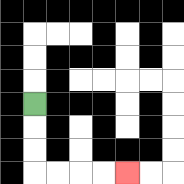{'start': '[1, 4]', 'end': '[5, 7]', 'path_directions': 'D,D,D,R,R,R,R', 'path_coordinates': '[[1, 4], [1, 5], [1, 6], [1, 7], [2, 7], [3, 7], [4, 7], [5, 7]]'}